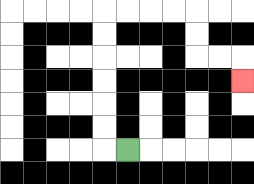{'start': '[5, 6]', 'end': '[10, 3]', 'path_directions': 'L,U,U,U,U,U,U,R,R,R,R,D,D,R,R,D', 'path_coordinates': '[[5, 6], [4, 6], [4, 5], [4, 4], [4, 3], [4, 2], [4, 1], [4, 0], [5, 0], [6, 0], [7, 0], [8, 0], [8, 1], [8, 2], [9, 2], [10, 2], [10, 3]]'}